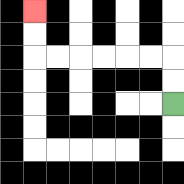{'start': '[7, 4]', 'end': '[1, 0]', 'path_directions': 'U,U,L,L,L,L,L,L,U,U', 'path_coordinates': '[[7, 4], [7, 3], [7, 2], [6, 2], [5, 2], [4, 2], [3, 2], [2, 2], [1, 2], [1, 1], [1, 0]]'}